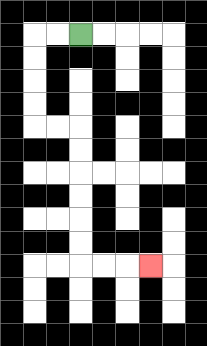{'start': '[3, 1]', 'end': '[6, 11]', 'path_directions': 'L,L,D,D,D,D,R,R,D,D,D,D,D,D,R,R,R', 'path_coordinates': '[[3, 1], [2, 1], [1, 1], [1, 2], [1, 3], [1, 4], [1, 5], [2, 5], [3, 5], [3, 6], [3, 7], [3, 8], [3, 9], [3, 10], [3, 11], [4, 11], [5, 11], [6, 11]]'}